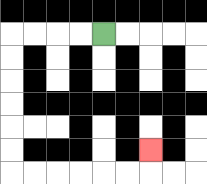{'start': '[4, 1]', 'end': '[6, 6]', 'path_directions': 'L,L,L,L,D,D,D,D,D,D,R,R,R,R,R,R,U', 'path_coordinates': '[[4, 1], [3, 1], [2, 1], [1, 1], [0, 1], [0, 2], [0, 3], [0, 4], [0, 5], [0, 6], [0, 7], [1, 7], [2, 7], [3, 7], [4, 7], [5, 7], [6, 7], [6, 6]]'}